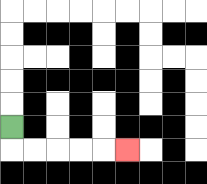{'start': '[0, 5]', 'end': '[5, 6]', 'path_directions': 'D,R,R,R,R,R', 'path_coordinates': '[[0, 5], [0, 6], [1, 6], [2, 6], [3, 6], [4, 6], [5, 6]]'}